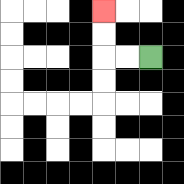{'start': '[6, 2]', 'end': '[4, 0]', 'path_directions': 'L,L,U,U', 'path_coordinates': '[[6, 2], [5, 2], [4, 2], [4, 1], [4, 0]]'}